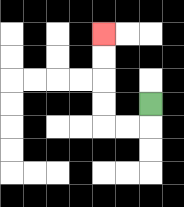{'start': '[6, 4]', 'end': '[4, 1]', 'path_directions': 'D,L,L,U,U,U,U', 'path_coordinates': '[[6, 4], [6, 5], [5, 5], [4, 5], [4, 4], [4, 3], [4, 2], [4, 1]]'}